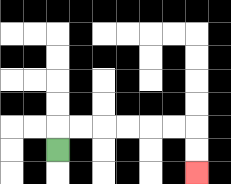{'start': '[2, 6]', 'end': '[8, 7]', 'path_directions': 'U,R,R,R,R,R,R,D,D', 'path_coordinates': '[[2, 6], [2, 5], [3, 5], [4, 5], [5, 5], [6, 5], [7, 5], [8, 5], [8, 6], [8, 7]]'}